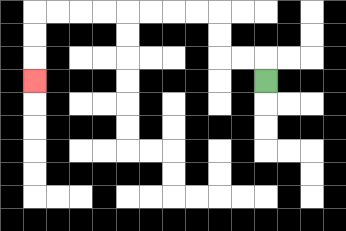{'start': '[11, 3]', 'end': '[1, 3]', 'path_directions': 'U,L,L,U,U,L,L,L,L,L,L,L,L,D,D,D', 'path_coordinates': '[[11, 3], [11, 2], [10, 2], [9, 2], [9, 1], [9, 0], [8, 0], [7, 0], [6, 0], [5, 0], [4, 0], [3, 0], [2, 0], [1, 0], [1, 1], [1, 2], [1, 3]]'}